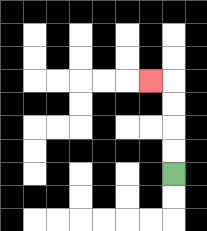{'start': '[7, 7]', 'end': '[6, 3]', 'path_directions': 'U,U,U,U,L', 'path_coordinates': '[[7, 7], [7, 6], [7, 5], [7, 4], [7, 3], [6, 3]]'}